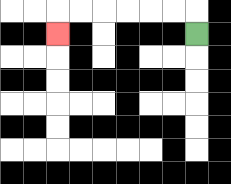{'start': '[8, 1]', 'end': '[2, 1]', 'path_directions': 'U,L,L,L,L,L,L,D', 'path_coordinates': '[[8, 1], [8, 0], [7, 0], [6, 0], [5, 0], [4, 0], [3, 0], [2, 0], [2, 1]]'}